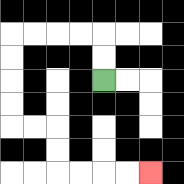{'start': '[4, 3]', 'end': '[6, 7]', 'path_directions': 'U,U,L,L,L,L,D,D,D,D,R,R,D,D,R,R,R,R', 'path_coordinates': '[[4, 3], [4, 2], [4, 1], [3, 1], [2, 1], [1, 1], [0, 1], [0, 2], [0, 3], [0, 4], [0, 5], [1, 5], [2, 5], [2, 6], [2, 7], [3, 7], [4, 7], [5, 7], [6, 7]]'}